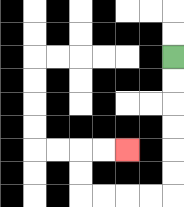{'start': '[7, 2]', 'end': '[5, 6]', 'path_directions': 'D,D,D,D,D,D,L,L,L,L,U,U,R,R', 'path_coordinates': '[[7, 2], [7, 3], [7, 4], [7, 5], [7, 6], [7, 7], [7, 8], [6, 8], [5, 8], [4, 8], [3, 8], [3, 7], [3, 6], [4, 6], [5, 6]]'}